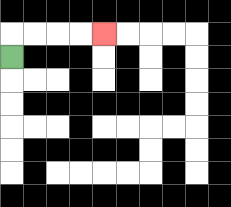{'start': '[0, 2]', 'end': '[4, 1]', 'path_directions': 'U,R,R,R,R', 'path_coordinates': '[[0, 2], [0, 1], [1, 1], [2, 1], [3, 1], [4, 1]]'}